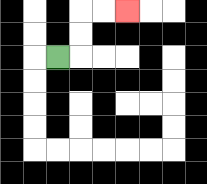{'start': '[2, 2]', 'end': '[5, 0]', 'path_directions': 'R,U,U,R,R', 'path_coordinates': '[[2, 2], [3, 2], [3, 1], [3, 0], [4, 0], [5, 0]]'}